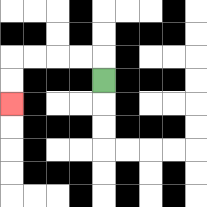{'start': '[4, 3]', 'end': '[0, 4]', 'path_directions': 'U,L,L,L,L,D,D', 'path_coordinates': '[[4, 3], [4, 2], [3, 2], [2, 2], [1, 2], [0, 2], [0, 3], [0, 4]]'}